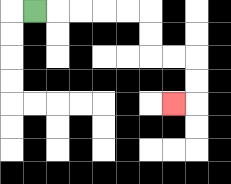{'start': '[1, 0]', 'end': '[7, 4]', 'path_directions': 'R,R,R,R,R,D,D,R,R,D,D,L', 'path_coordinates': '[[1, 0], [2, 0], [3, 0], [4, 0], [5, 0], [6, 0], [6, 1], [6, 2], [7, 2], [8, 2], [8, 3], [8, 4], [7, 4]]'}